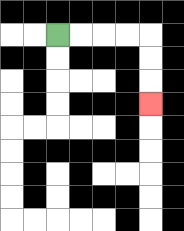{'start': '[2, 1]', 'end': '[6, 4]', 'path_directions': 'R,R,R,R,D,D,D', 'path_coordinates': '[[2, 1], [3, 1], [4, 1], [5, 1], [6, 1], [6, 2], [6, 3], [6, 4]]'}